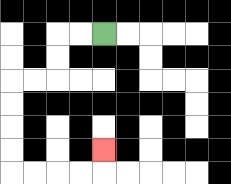{'start': '[4, 1]', 'end': '[4, 6]', 'path_directions': 'L,L,D,D,L,L,D,D,D,D,R,R,R,R,U', 'path_coordinates': '[[4, 1], [3, 1], [2, 1], [2, 2], [2, 3], [1, 3], [0, 3], [0, 4], [0, 5], [0, 6], [0, 7], [1, 7], [2, 7], [3, 7], [4, 7], [4, 6]]'}